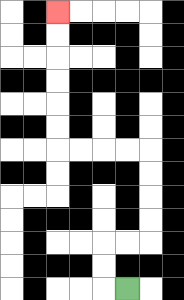{'start': '[5, 12]', 'end': '[2, 0]', 'path_directions': 'L,U,U,R,R,U,U,U,U,L,L,L,L,U,U,U,U,U,U', 'path_coordinates': '[[5, 12], [4, 12], [4, 11], [4, 10], [5, 10], [6, 10], [6, 9], [6, 8], [6, 7], [6, 6], [5, 6], [4, 6], [3, 6], [2, 6], [2, 5], [2, 4], [2, 3], [2, 2], [2, 1], [2, 0]]'}